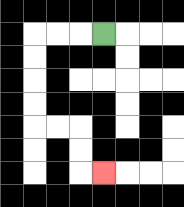{'start': '[4, 1]', 'end': '[4, 7]', 'path_directions': 'L,L,L,D,D,D,D,R,R,D,D,R', 'path_coordinates': '[[4, 1], [3, 1], [2, 1], [1, 1], [1, 2], [1, 3], [1, 4], [1, 5], [2, 5], [3, 5], [3, 6], [3, 7], [4, 7]]'}